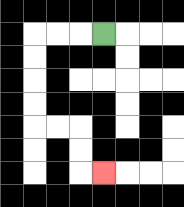{'start': '[4, 1]', 'end': '[4, 7]', 'path_directions': 'L,L,L,D,D,D,D,R,R,D,D,R', 'path_coordinates': '[[4, 1], [3, 1], [2, 1], [1, 1], [1, 2], [1, 3], [1, 4], [1, 5], [2, 5], [3, 5], [3, 6], [3, 7], [4, 7]]'}